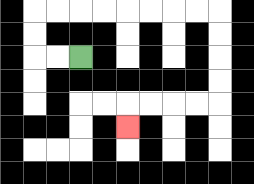{'start': '[3, 2]', 'end': '[5, 5]', 'path_directions': 'L,L,U,U,R,R,R,R,R,R,R,R,D,D,D,D,L,L,L,L,D', 'path_coordinates': '[[3, 2], [2, 2], [1, 2], [1, 1], [1, 0], [2, 0], [3, 0], [4, 0], [5, 0], [6, 0], [7, 0], [8, 0], [9, 0], [9, 1], [9, 2], [9, 3], [9, 4], [8, 4], [7, 4], [6, 4], [5, 4], [5, 5]]'}